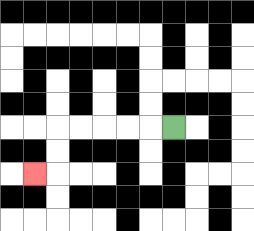{'start': '[7, 5]', 'end': '[1, 7]', 'path_directions': 'L,L,L,L,L,D,D,L', 'path_coordinates': '[[7, 5], [6, 5], [5, 5], [4, 5], [3, 5], [2, 5], [2, 6], [2, 7], [1, 7]]'}